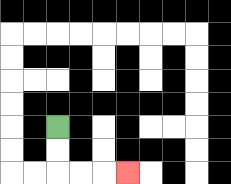{'start': '[2, 5]', 'end': '[5, 7]', 'path_directions': 'D,D,R,R,R', 'path_coordinates': '[[2, 5], [2, 6], [2, 7], [3, 7], [4, 7], [5, 7]]'}